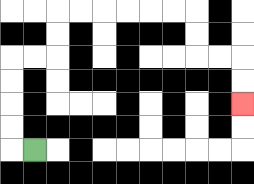{'start': '[1, 6]', 'end': '[10, 4]', 'path_directions': 'L,U,U,U,U,R,R,U,U,R,R,R,R,R,R,D,D,R,R,D,D', 'path_coordinates': '[[1, 6], [0, 6], [0, 5], [0, 4], [0, 3], [0, 2], [1, 2], [2, 2], [2, 1], [2, 0], [3, 0], [4, 0], [5, 0], [6, 0], [7, 0], [8, 0], [8, 1], [8, 2], [9, 2], [10, 2], [10, 3], [10, 4]]'}